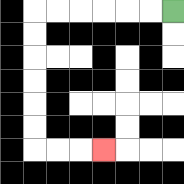{'start': '[7, 0]', 'end': '[4, 6]', 'path_directions': 'L,L,L,L,L,L,D,D,D,D,D,D,R,R,R', 'path_coordinates': '[[7, 0], [6, 0], [5, 0], [4, 0], [3, 0], [2, 0], [1, 0], [1, 1], [1, 2], [1, 3], [1, 4], [1, 5], [1, 6], [2, 6], [3, 6], [4, 6]]'}